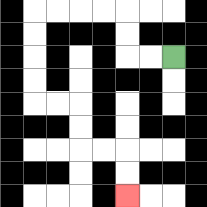{'start': '[7, 2]', 'end': '[5, 8]', 'path_directions': 'L,L,U,U,L,L,L,L,D,D,D,D,R,R,D,D,R,R,D,D', 'path_coordinates': '[[7, 2], [6, 2], [5, 2], [5, 1], [5, 0], [4, 0], [3, 0], [2, 0], [1, 0], [1, 1], [1, 2], [1, 3], [1, 4], [2, 4], [3, 4], [3, 5], [3, 6], [4, 6], [5, 6], [5, 7], [5, 8]]'}